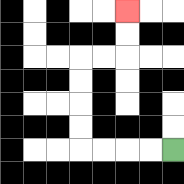{'start': '[7, 6]', 'end': '[5, 0]', 'path_directions': 'L,L,L,L,U,U,U,U,R,R,U,U', 'path_coordinates': '[[7, 6], [6, 6], [5, 6], [4, 6], [3, 6], [3, 5], [3, 4], [3, 3], [3, 2], [4, 2], [5, 2], [5, 1], [5, 0]]'}